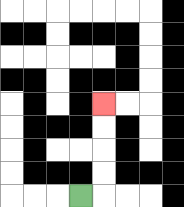{'start': '[3, 8]', 'end': '[4, 4]', 'path_directions': 'R,U,U,U,U', 'path_coordinates': '[[3, 8], [4, 8], [4, 7], [4, 6], [4, 5], [4, 4]]'}